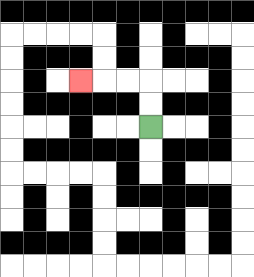{'start': '[6, 5]', 'end': '[3, 3]', 'path_directions': 'U,U,L,L,L', 'path_coordinates': '[[6, 5], [6, 4], [6, 3], [5, 3], [4, 3], [3, 3]]'}